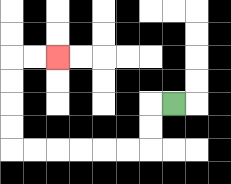{'start': '[7, 4]', 'end': '[2, 2]', 'path_directions': 'L,D,D,L,L,L,L,L,L,U,U,U,U,R,R', 'path_coordinates': '[[7, 4], [6, 4], [6, 5], [6, 6], [5, 6], [4, 6], [3, 6], [2, 6], [1, 6], [0, 6], [0, 5], [0, 4], [0, 3], [0, 2], [1, 2], [2, 2]]'}